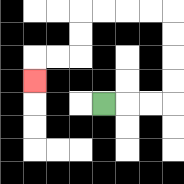{'start': '[4, 4]', 'end': '[1, 3]', 'path_directions': 'R,R,R,U,U,U,U,L,L,L,L,D,D,L,L,D', 'path_coordinates': '[[4, 4], [5, 4], [6, 4], [7, 4], [7, 3], [7, 2], [7, 1], [7, 0], [6, 0], [5, 0], [4, 0], [3, 0], [3, 1], [3, 2], [2, 2], [1, 2], [1, 3]]'}